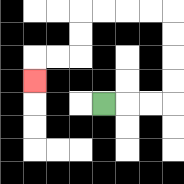{'start': '[4, 4]', 'end': '[1, 3]', 'path_directions': 'R,R,R,U,U,U,U,L,L,L,L,D,D,L,L,D', 'path_coordinates': '[[4, 4], [5, 4], [6, 4], [7, 4], [7, 3], [7, 2], [7, 1], [7, 0], [6, 0], [5, 0], [4, 0], [3, 0], [3, 1], [3, 2], [2, 2], [1, 2], [1, 3]]'}